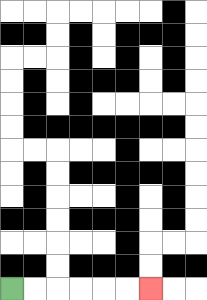{'start': '[0, 12]', 'end': '[6, 12]', 'path_directions': 'R,R,R,R,R,R', 'path_coordinates': '[[0, 12], [1, 12], [2, 12], [3, 12], [4, 12], [5, 12], [6, 12]]'}